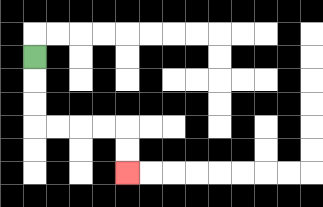{'start': '[1, 2]', 'end': '[5, 7]', 'path_directions': 'D,D,D,R,R,R,R,D,D', 'path_coordinates': '[[1, 2], [1, 3], [1, 4], [1, 5], [2, 5], [3, 5], [4, 5], [5, 5], [5, 6], [5, 7]]'}